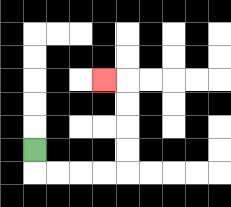{'start': '[1, 6]', 'end': '[4, 3]', 'path_directions': 'D,R,R,R,R,U,U,U,U,L', 'path_coordinates': '[[1, 6], [1, 7], [2, 7], [3, 7], [4, 7], [5, 7], [5, 6], [5, 5], [5, 4], [5, 3], [4, 3]]'}